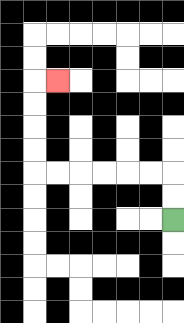{'start': '[7, 9]', 'end': '[2, 3]', 'path_directions': 'U,U,L,L,L,L,L,L,U,U,U,U,R', 'path_coordinates': '[[7, 9], [7, 8], [7, 7], [6, 7], [5, 7], [4, 7], [3, 7], [2, 7], [1, 7], [1, 6], [1, 5], [1, 4], [1, 3], [2, 3]]'}